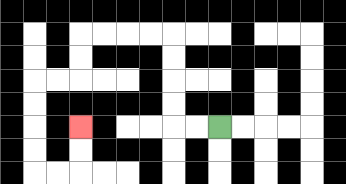{'start': '[9, 5]', 'end': '[3, 5]', 'path_directions': 'L,L,U,U,U,U,L,L,L,L,D,D,L,L,D,D,D,D,R,R,U,U', 'path_coordinates': '[[9, 5], [8, 5], [7, 5], [7, 4], [7, 3], [7, 2], [7, 1], [6, 1], [5, 1], [4, 1], [3, 1], [3, 2], [3, 3], [2, 3], [1, 3], [1, 4], [1, 5], [1, 6], [1, 7], [2, 7], [3, 7], [3, 6], [3, 5]]'}